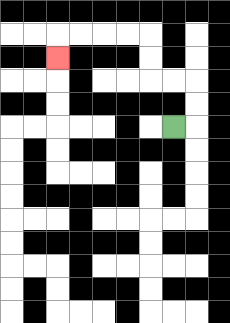{'start': '[7, 5]', 'end': '[2, 2]', 'path_directions': 'R,U,U,L,L,U,U,L,L,L,L,D', 'path_coordinates': '[[7, 5], [8, 5], [8, 4], [8, 3], [7, 3], [6, 3], [6, 2], [6, 1], [5, 1], [4, 1], [3, 1], [2, 1], [2, 2]]'}